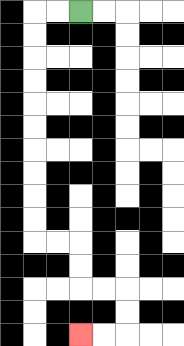{'start': '[3, 0]', 'end': '[3, 14]', 'path_directions': 'L,L,D,D,D,D,D,D,D,D,D,D,R,R,D,D,R,R,D,D,L,L', 'path_coordinates': '[[3, 0], [2, 0], [1, 0], [1, 1], [1, 2], [1, 3], [1, 4], [1, 5], [1, 6], [1, 7], [1, 8], [1, 9], [1, 10], [2, 10], [3, 10], [3, 11], [3, 12], [4, 12], [5, 12], [5, 13], [5, 14], [4, 14], [3, 14]]'}